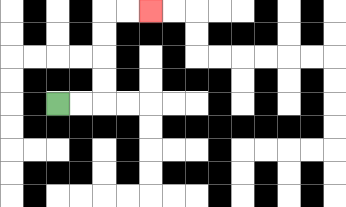{'start': '[2, 4]', 'end': '[6, 0]', 'path_directions': 'R,R,U,U,U,U,R,R', 'path_coordinates': '[[2, 4], [3, 4], [4, 4], [4, 3], [4, 2], [4, 1], [4, 0], [5, 0], [6, 0]]'}